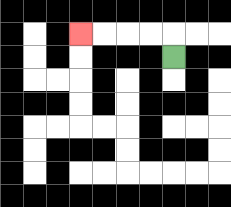{'start': '[7, 2]', 'end': '[3, 1]', 'path_directions': 'U,L,L,L,L', 'path_coordinates': '[[7, 2], [7, 1], [6, 1], [5, 1], [4, 1], [3, 1]]'}